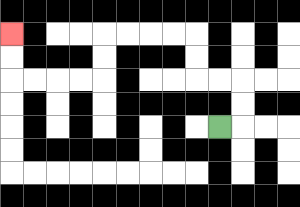{'start': '[9, 5]', 'end': '[0, 1]', 'path_directions': 'R,U,U,L,L,U,U,L,L,L,L,D,D,L,L,L,L,U,U', 'path_coordinates': '[[9, 5], [10, 5], [10, 4], [10, 3], [9, 3], [8, 3], [8, 2], [8, 1], [7, 1], [6, 1], [5, 1], [4, 1], [4, 2], [4, 3], [3, 3], [2, 3], [1, 3], [0, 3], [0, 2], [0, 1]]'}